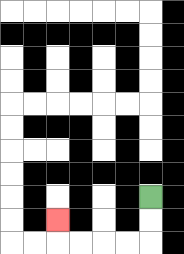{'start': '[6, 8]', 'end': '[2, 9]', 'path_directions': 'D,D,L,L,L,L,U', 'path_coordinates': '[[6, 8], [6, 9], [6, 10], [5, 10], [4, 10], [3, 10], [2, 10], [2, 9]]'}